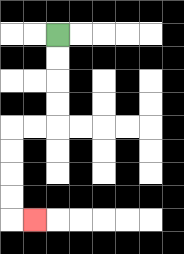{'start': '[2, 1]', 'end': '[1, 9]', 'path_directions': 'D,D,D,D,L,L,D,D,D,D,R', 'path_coordinates': '[[2, 1], [2, 2], [2, 3], [2, 4], [2, 5], [1, 5], [0, 5], [0, 6], [0, 7], [0, 8], [0, 9], [1, 9]]'}